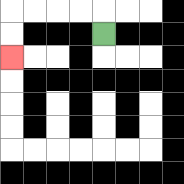{'start': '[4, 1]', 'end': '[0, 2]', 'path_directions': 'U,L,L,L,L,D,D', 'path_coordinates': '[[4, 1], [4, 0], [3, 0], [2, 0], [1, 0], [0, 0], [0, 1], [0, 2]]'}